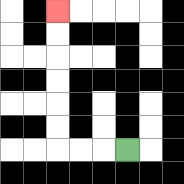{'start': '[5, 6]', 'end': '[2, 0]', 'path_directions': 'L,L,L,U,U,U,U,U,U', 'path_coordinates': '[[5, 6], [4, 6], [3, 6], [2, 6], [2, 5], [2, 4], [2, 3], [2, 2], [2, 1], [2, 0]]'}